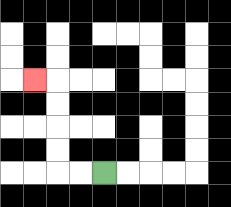{'start': '[4, 7]', 'end': '[1, 3]', 'path_directions': 'L,L,U,U,U,U,L', 'path_coordinates': '[[4, 7], [3, 7], [2, 7], [2, 6], [2, 5], [2, 4], [2, 3], [1, 3]]'}